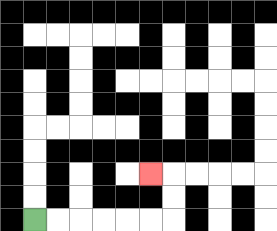{'start': '[1, 9]', 'end': '[6, 7]', 'path_directions': 'R,R,R,R,R,R,U,U,L', 'path_coordinates': '[[1, 9], [2, 9], [3, 9], [4, 9], [5, 9], [6, 9], [7, 9], [7, 8], [7, 7], [6, 7]]'}